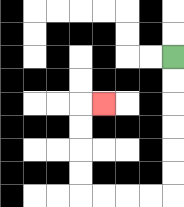{'start': '[7, 2]', 'end': '[4, 4]', 'path_directions': 'D,D,D,D,D,D,L,L,L,L,U,U,U,U,R', 'path_coordinates': '[[7, 2], [7, 3], [7, 4], [7, 5], [7, 6], [7, 7], [7, 8], [6, 8], [5, 8], [4, 8], [3, 8], [3, 7], [3, 6], [3, 5], [3, 4], [4, 4]]'}